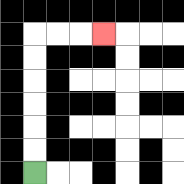{'start': '[1, 7]', 'end': '[4, 1]', 'path_directions': 'U,U,U,U,U,U,R,R,R', 'path_coordinates': '[[1, 7], [1, 6], [1, 5], [1, 4], [1, 3], [1, 2], [1, 1], [2, 1], [3, 1], [4, 1]]'}